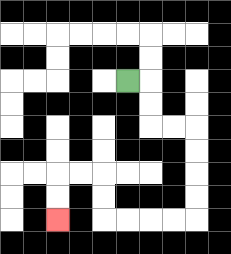{'start': '[5, 3]', 'end': '[2, 9]', 'path_directions': 'R,D,D,R,R,D,D,D,D,L,L,L,L,U,U,L,L,D,D', 'path_coordinates': '[[5, 3], [6, 3], [6, 4], [6, 5], [7, 5], [8, 5], [8, 6], [8, 7], [8, 8], [8, 9], [7, 9], [6, 9], [5, 9], [4, 9], [4, 8], [4, 7], [3, 7], [2, 7], [2, 8], [2, 9]]'}